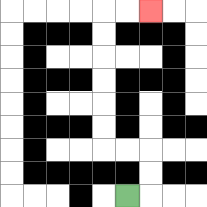{'start': '[5, 8]', 'end': '[6, 0]', 'path_directions': 'R,U,U,L,L,U,U,U,U,U,U,R,R', 'path_coordinates': '[[5, 8], [6, 8], [6, 7], [6, 6], [5, 6], [4, 6], [4, 5], [4, 4], [4, 3], [4, 2], [4, 1], [4, 0], [5, 0], [6, 0]]'}